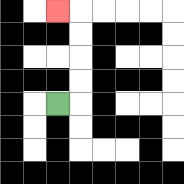{'start': '[2, 4]', 'end': '[2, 0]', 'path_directions': 'R,U,U,U,U,L', 'path_coordinates': '[[2, 4], [3, 4], [3, 3], [3, 2], [3, 1], [3, 0], [2, 0]]'}